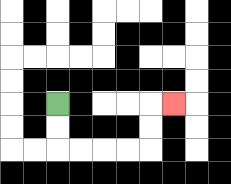{'start': '[2, 4]', 'end': '[7, 4]', 'path_directions': 'D,D,R,R,R,R,U,U,R', 'path_coordinates': '[[2, 4], [2, 5], [2, 6], [3, 6], [4, 6], [5, 6], [6, 6], [6, 5], [6, 4], [7, 4]]'}